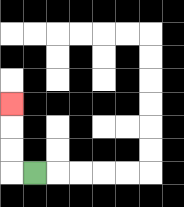{'start': '[1, 7]', 'end': '[0, 4]', 'path_directions': 'L,U,U,U', 'path_coordinates': '[[1, 7], [0, 7], [0, 6], [0, 5], [0, 4]]'}